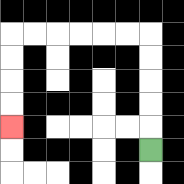{'start': '[6, 6]', 'end': '[0, 5]', 'path_directions': 'U,U,U,U,U,L,L,L,L,L,L,D,D,D,D', 'path_coordinates': '[[6, 6], [6, 5], [6, 4], [6, 3], [6, 2], [6, 1], [5, 1], [4, 1], [3, 1], [2, 1], [1, 1], [0, 1], [0, 2], [0, 3], [0, 4], [0, 5]]'}